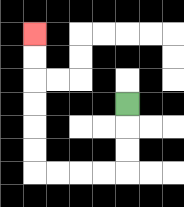{'start': '[5, 4]', 'end': '[1, 1]', 'path_directions': 'D,D,D,L,L,L,L,U,U,U,U,U,U', 'path_coordinates': '[[5, 4], [5, 5], [5, 6], [5, 7], [4, 7], [3, 7], [2, 7], [1, 7], [1, 6], [1, 5], [1, 4], [1, 3], [1, 2], [1, 1]]'}